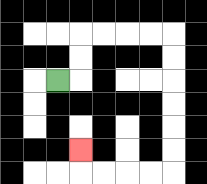{'start': '[2, 3]', 'end': '[3, 6]', 'path_directions': 'R,U,U,R,R,R,R,D,D,D,D,D,D,L,L,L,L,U', 'path_coordinates': '[[2, 3], [3, 3], [3, 2], [3, 1], [4, 1], [5, 1], [6, 1], [7, 1], [7, 2], [7, 3], [7, 4], [7, 5], [7, 6], [7, 7], [6, 7], [5, 7], [4, 7], [3, 7], [3, 6]]'}